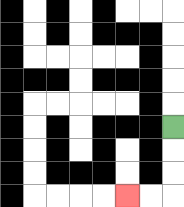{'start': '[7, 5]', 'end': '[5, 8]', 'path_directions': 'D,D,D,L,L', 'path_coordinates': '[[7, 5], [7, 6], [7, 7], [7, 8], [6, 8], [5, 8]]'}